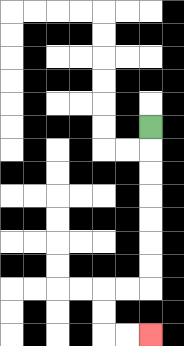{'start': '[6, 5]', 'end': '[6, 14]', 'path_directions': 'D,D,D,D,D,D,D,L,L,D,D,R,R', 'path_coordinates': '[[6, 5], [6, 6], [6, 7], [6, 8], [6, 9], [6, 10], [6, 11], [6, 12], [5, 12], [4, 12], [4, 13], [4, 14], [5, 14], [6, 14]]'}